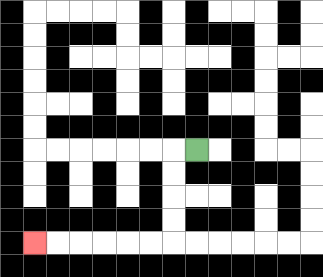{'start': '[8, 6]', 'end': '[1, 10]', 'path_directions': 'L,D,D,D,D,L,L,L,L,L,L', 'path_coordinates': '[[8, 6], [7, 6], [7, 7], [7, 8], [7, 9], [7, 10], [6, 10], [5, 10], [4, 10], [3, 10], [2, 10], [1, 10]]'}